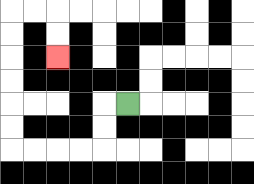{'start': '[5, 4]', 'end': '[2, 2]', 'path_directions': 'L,D,D,L,L,L,L,U,U,U,U,U,U,R,R,D,D', 'path_coordinates': '[[5, 4], [4, 4], [4, 5], [4, 6], [3, 6], [2, 6], [1, 6], [0, 6], [0, 5], [0, 4], [0, 3], [0, 2], [0, 1], [0, 0], [1, 0], [2, 0], [2, 1], [2, 2]]'}